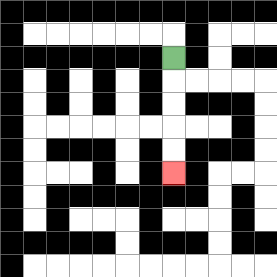{'start': '[7, 2]', 'end': '[7, 7]', 'path_directions': 'D,D,D,D,D', 'path_coordinates': '[[7, 2], [7, 3], [7, 4], [7, 5], [7, 6], [7, 7]]'}